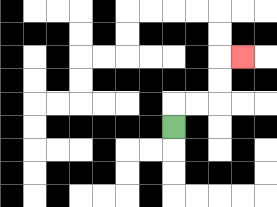{'start': '[7, 5]', 'end': '[10, 2]', 'path_directions': 'U,R,R,U,U,R', 'path_coordinates': '[[7, 5], [7, 4], [8, 4], [9, 4], [9, 3], [9, 2], [10, 2]]'}